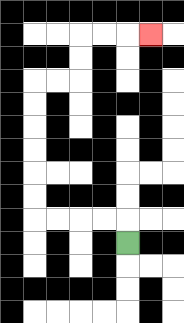{'start': '[5, 10]', 'end': '[6, 1]', 'path_directions': 'U,L,L,L,L,U,U,U,U,U,U,R,R,U,U,R,R,R', 'path_coordinates': '[[5, 10], [5, 9], [4, 9], [3, 9], [2, 9], [1, 9], [1, 8], [1, 7], [1, 6], [1, 5], [1, 4], [1, 3], [2, 3], [3, 3], [3, 2], [3, 1], [4, 1], [5, 1], [6, 1]]'}